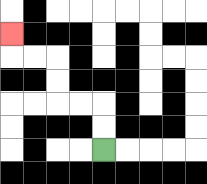{'start': '[4, 6]', 'end': '[0, 1]', 'path_directions': 'U,U,L,L,U,U,L,L,U', 'path_coordinates': '[[4, 6], [4, 5], [4, 4], [3, 4], [2, 4], [2, 3], [2, 2], [1, 2], [0, 2], [0, 1]]'}